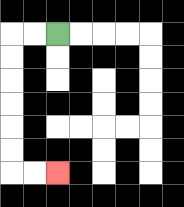{'start': '[2, 1]', 'end': '[2, 7]', 'path_directions': 'L,L,D,D,D,D,D,D,R,R', 'path_coordinates': '[[2, 1], [1, 1], [0, 1], [0, 2], [0, 3], [0, 4], [0, 5], [0, 6], [0, 7], [1, 7], [2, 7]]'}